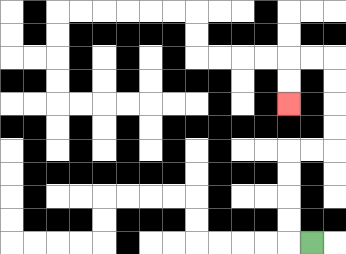{'start': '[13, 10]', 'end': '[12, 4]', 'path_directions': 'L,U,U,U,U,R,R,U,U,U,U,L,L,D,D', 'path_coordinates': '[[13, 10], [12, 10], [12, 9], [12, 8], [12, 7], [12, 6], [13, 6], [14, 6], [14, 5], [14, 4], [14, 3], [14, 2], [13, 2], [12, 2], [12, 3], [12, 4]]'}